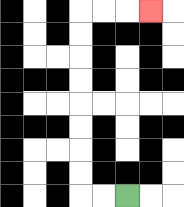{'start': '[5, 8]', 'end': '[6, 0]', 'path_directions': 'L,L,U,U,U,U,U,U,U,U,R,R,R', 'path_coordinates': '[[5, 8], [4, 8], [3, 8], [3, 7], [3, 6], [3, 5], [3, 4], [3, 3], [3, 2], [3, 1], [3, 0], [4, 0], [5, 0], [6, 0]]'}